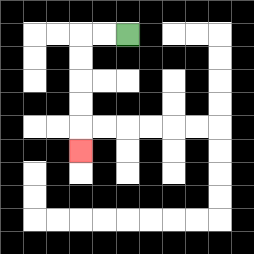{'start': '[5, 1]', 'end': '[3, 6]', 'path_directions': 'L,L,D,D,D,D,D', 'path_coordinates': '[[5, 1], [4, 1], [3, 1], [3, 2], [3, 3], [3, 4], [3, 5], [3, 6]]'}